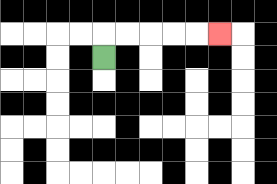{'start': '[4, 2]', 'end': '[9, 1]', 'path_directions': 'U,R,R,R,R,R', 'path_coordinates': '[[4, 2], [4, 1], [5, 1], [6, 1], [7, 1], [8, 1], [9, 1]]'}